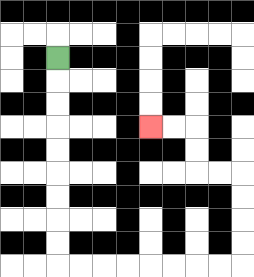{'start': '[2, 2]', 'end': '[6, 5]', 'path_directions': 'D,D,D,D,D,D,D,D,D,R,R,R,R,R,R,R,R,U,U,U,U,L,L,U,U,L,L', 'path_coordinates': '[[2, 2], [2, 3], [2, 4], [2, 5], [2, 6], [2, 7], [2, 8], [2, 9], [2, 10], [2, 11], [3, 11], [4, 11], [5, 11], [6, 11], [7, 11], [8, 11], [9, 11], [10, 11], [10, 10], [10, 9], [10, 8], [10, 7], [9, 7], [8, 7], [8, 6], [8, 5], [7, 5], [6, 5]]'}